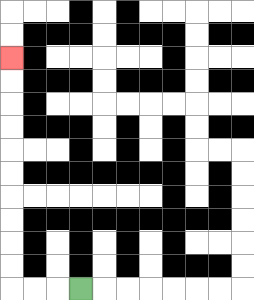{'start': '[3, 12]', 'end': '[0, 2]', 'path_directions': 'L,L,L,U,U,U,U,U,U,U,U,U,U', 'path_coordinates': '[[3, 12], [2, 12], [1, 12], [0, 12], [0, 11], [0, 10], [0, 9], [0, 8], [0, 7], [0, 6], [0, 5], [0, 4], [0, 3], [0, 2]]'}